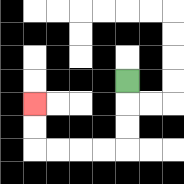{'start': '[5, 3]', 'end': '[1, 4]', 'path_directions': 'D,D,D,L,L,L,L,U,U', 'path_coordinates': '[[5, 3], [5, 4], [5, 5], [5, 6], [4, 6], [3, 6], [2, 6], [1, 6], [1, 5], [1, 4]]'}